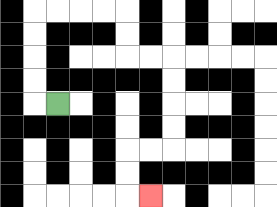{'start': '[2, 4]', 'end': '[6, 8]', 'path_directions': 'L,U,U,U,U,R,R,R,R,D,D,R,R,D,D,D,D,L,L,D,D,R', 'path_coordinates': '[[2, 4], [1, 4], [1, 3], [1, 2], [1, 1], [1, 0], [2, 0], [3, 0], [4, 0], [5, 0], [5, 1], [5, 2], [6, 2], [7, 2], [7, 3], [7, 4], [7, 5], [7, 6], [6, 6], [5, 6], [5, 7], [5, 8], [6, 8]]'}